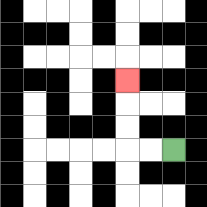{'start': '[7, 6]', 'end': '[5, 3]', 'path_directions': 'L,L,U,U,U', 'path_coordinates': '[[7, 6], [6, 6], [5, 6], [5, 5], [5, 4], [5, 3]]'}